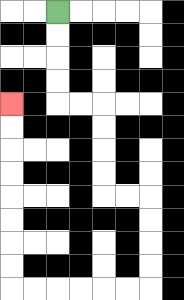{'start': '[2, 0]', 'end': '[0, 4]', 'path_directions': 'D,D,D,D,R,R,D,D,D,D,R,R,D,D,D,D,L,L,L,L,L,L,U,U,U,U,U,U,U,U', 'path_coordinates': '[[2, 0], [2, 1], [2, 2], [2, 3], [2, 4], [3, 4], [4, 4], [4, 5], [4, 6], [4, 7], [4, 8], [5, 8], [6, 8], [6, 9], [6, 10], [6, 11], [6, 12], [5, 12], [4, 12], [3, 12], [2, 12], [1, 12], [0, 12], [0, 11], [0, 10], [0, 9], [0, 8], [0, 7], [0, 6], [0, 5], [0, 4]]'}